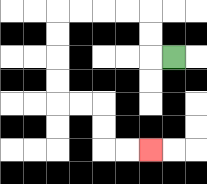{'start': '[7, 2]', 'end': '[6, 6]', 'path_directions': 'L,U,U,L,L,L,L,D,D,D,D,R,R,D,D,R,R', 'path_coordinates': '[[7, 2], [6, 2], [6, 1], [6, 0], [5, 0], [4, 0], [3, 0], [2, 0], [2, 1], [2, 2], [2, 3], [2, 4], [3, 4], [4, 4], [4, 5], [4, 6], [5, 6], [6, 6]]'}